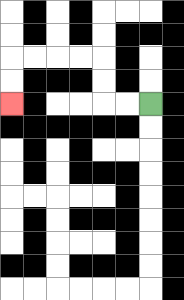{'start': '[6, 4]', 'end': '[0, 4]', 'path_directions': 'L,L,U,U,L,L,L,L,D,D', 'path_coordinates': '[[6, 4], [5, 4], [4, 4], [4, 3], [4, 2], [3, 2], [2, 2], [1, 2], [0, 2], [0, 3], [0, 4]]'}